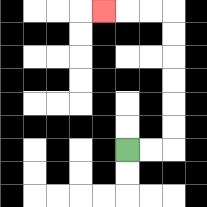{'start': '[5, 6]', 'end': '[4, 0]', 'path_directions': 'R,R,U,U,U,U,U,U,L,L,L', 'path_coordinates': '[[5, 6], [6, 6], [7, 6], [7, 5], [7, 4], [7, 3], [7, 2], [7, 1], [7, 0], [6, 0], [5, 0], [4, 0]]'}